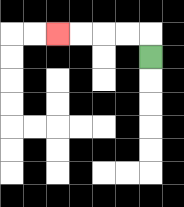{'start': '[6, 2]', 'end': '[2, 1]', 'path_directions': 'U,L,L,L,L', 'path_coordinates': '[[6, 2], [6, 1], [5, 1], [4, 1], [3, 1], [2, 1]]'}